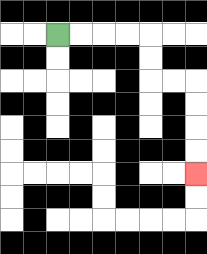{'start': '[2, 1]', 'end': '[8, 7]', 'path_directions': 'R,R,R,R,D,D,R,R,D,D,D,D', 'path_coordinates': '[[2, 1], [3, 1], [4, 1], [5, 1], [6, 1], [6, 2], [6, 3], [7, 3], [8, 3], [8, 4], [8, 5], [8, 6], [8, 7]]'}